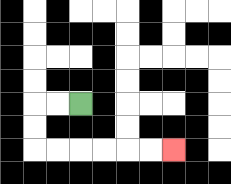{'start': '[3, 4]', 'end': '[7, 6]', 'path_directions': 'L,L,D,D,R,R,R,R,R,R', 'path_coordinates': '[[3, 4], [2, 4], [1, 4], [1, 5], [1, 6], [2, 6], [3, 6], [4, 6], [5, 6], [6, 6], [7, 6]]'}